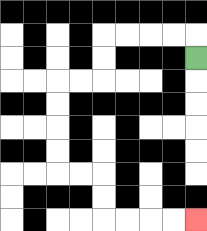{'start': '[8, 2]', 'end': '[8, 9]', 'path_directions': 'U,L,L,L,L,D,D,L,L,D,D,D,D,R,R,D,D,R,R,R,R', 'path_coordinates': '[[8, 2], [8, 1], [7, 1], [6, 1], [5, 1], [4, 1], [4, 2], [4, 3], [3, 3], [2, 3], [2, 4], [2, 5], [2, 6], [2, 7], [3, 7], [4, 7], [4, 8], [4, 9], [5, 9], [6, 9], [7, 9], [8, 9]]'}